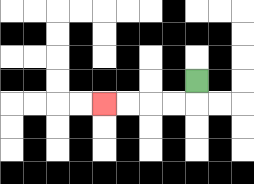{'start': '[8, 3]', 'end': '[4, 4]', 'path_directions': 'D,L,L,L,L', 'path_coordinates': '[[8, 3], [8, 4], [7, 4], [6, 4], [5, 4], [4, 4]]'}